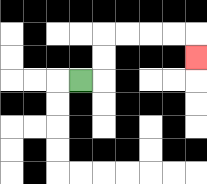{'start': '[3, 3]', 'end': '[8, 2]', 'path_directions': 'R,U,U,R,R,R,R,D', 'path_coordinates': '[[3, 3], [4, 3], [4, 2], [4, 1], [5, 1], [6, 1], [7, 1], [8, 1], [8, 2]]'}